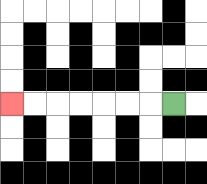{'start': '[7, 4]', 'end': '[0, 4]', 'path_directions': 'L,L,L,L,L,L,L', 'path_coordinates': '[[7, 4], [6, 4], [5, 4], [4, 4], [3, 4], [2, 4], [1, 4], [0, 4]]'}